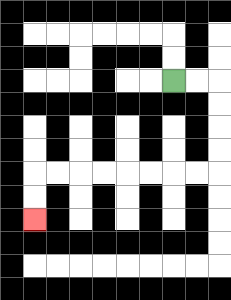{'start': '[7, 3]', 'end': '[1, 9]', 'path_directions': 'R,R,D,D,D,D,L,L,L,L,L,L,L,L,D,D', 'path_coordinates': '[[7, 3], [8, 3], [9, 3], [9, 4], [9, 5], [9, 6], [9, 7], [8, 7], [7, 7], [6, 7], [5, 7], [4, 7], [3, 7], [2, 7], [1, 7], [1, 8], [1, 9]]'}